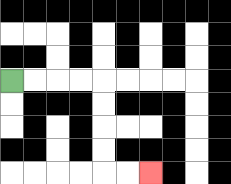{'start': '[0, 3]', 'end': '[6, 7]', 'path_directions': 'R,R,R,R,D,D,D,D,R,R', 'path_coordinates': '[[0, 3], [1, 3], [2, 3], [3, 3], [4, 3], [4, 4], [4, 5], [4, 6], [4, 7], [5, 7], [6, 7]]'}